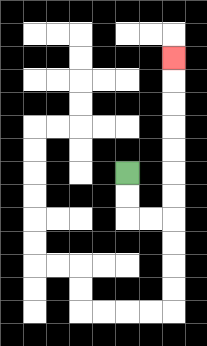{'start': '[5, 7]', 'end': '[7, 2]', 'path_directions': 'D,D,R,R,U,U,U,U,U,U,U', 'path_coordinates': '[[5, 7], [5, 8], [5, 9], [6, 9], [7, 9], [7, 8], [7, 7], [7, 6], [7, 5], [7, 4], [7, 3], [7, 2]]'}